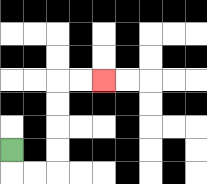{'start': '[0, 6]', 'end': '[4, 3]', 'path_directions': 'D,R,R,U,U,U,U,R,R', 'path_coordinates': '[[0, 6], [0, 7], [1, 7], [2, 7], [2, 6], [2, 5], [2, 4], [2, 3], [3, 3], [4, 3]]'}